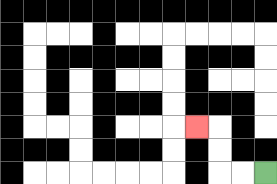{'start': '[11, 7]', 'end': '[8, 5]', 'path_directions': 'L,L,U,U,L', 'path_coordinates': '[[11, 7], [10, 7], [9, 7], [9, 6], [9, 5], [8, 5]]'}